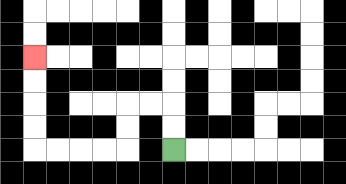{'start': '[7, 6]', 'end': '[1, 2]', 'path_directions': 'U,U,L,L,D,D,L,L,L,L,U,U,U,U', 'path_coordinates': '[[7, 6], [7, 5], [7, 4], [6, 4], [5, 4], [5, 5], [5, 6], [4, 6], [3, 6], [2, 6], [1, 6], [1, 5], [1, 4], [1, 3], [1, 2]]'}